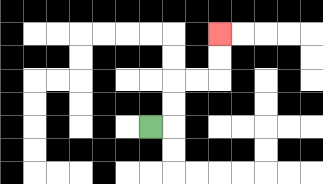{'start': '[6, 5]', 'end': '[9, 1]', 'path_directions': 'R,U,U,R,R,U,U', 'path_coordinates': '[[6, 5], [7, 5], [7, 4], [7, 3], [8, 3], [9, 3], [9, 2], [9, 1]]'}